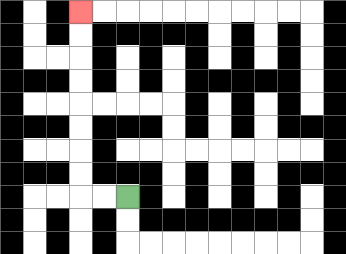{'start': '[5, 8]', 'end': '[3, 0]', 'path_directions': 'L,L,U,U,U,U,U,U,U,U', 'path_coordinates': '[[5, 8], [4, 8], [3, 8], [3, 7], [3, 6], [3, 5], [3, 4], [3, 3], [3, 2], [3, 1], [3, 0]]'}